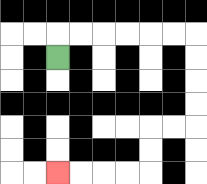{'start': '[2, 2]', 'end': '[2, 7]', 'path_directions': 'U,R,R,R,R,R,R,D,D,D,D,L,L,D,D,L,L,L,L', 'path_coordinates': '[[2, 2], [2, 1], [3, 1], [4, 1], [5, 1], [6, 1], [7, 1], [8, 1], [8, 2], [8, 3], [8, 4], [8, 5], [7, 5], [6, 5], [6, 6], [6, 7], [5, 7], [4, 7], [3, 7], [2, 7]]'}